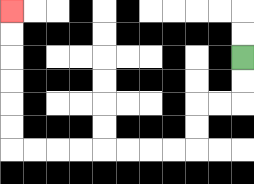{'start': '[10, 2]', 'end': '[0, 0]', 'path_directions': 'D,D,L,L,D,D,L,L,L,L,L,L,L,L,U,U,U,U,U,U', 'path_coordinates': '[[10, 2], [10, 3], [10, 4], [9, 4], [8, 4], [8, 5], [8, 6], [7, 6], [6, 6], [5, 6], [4, 6], [3, 6], [2, 6], [1, 6], [0, 6], [0, 5], [0, 4], [0, 3], [0, 2], [0, 1], [0, 0]]'}